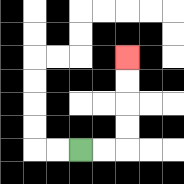{'start': '[3, 6]', 'end': '[5, 2]', 'path_directions': 'R,R,U,U,U,U', 'path_coordinates': '[[3, 6], [4, 6], [5, 6], [5, 5], [5, 4], [5, 3], [5, 2]]'}